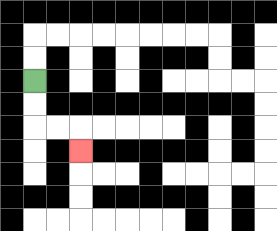{'start': '[1, 3]', 'end': '[3, 6]', 'path_directions': 'D,D,R,R,D', 'path_coordinates': '[[1, 3], [1, 4], [1, 5], [2, 5], [3, 5], [3, 6]]'}